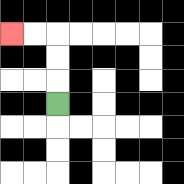{'start': '[2, 4]', 'end': '[0, 1]', 'path_directions': 'U,U,U,L,L', 'path_coordinates': '[[2, 4], [2, 3], [2, 2], [2, 1], [1, 1], [0, 1]]'}